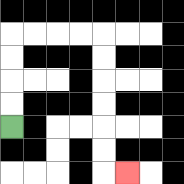{'start': '[0, 5]', 'end': '[5, 7]', 'path_directions': 'U,U,U,U,R,R,R,R,D,D,D,D,D,D,R', 'path_coordinates': '[[0, 5], [0, 4], [0, 3], [0, 2], [0, 1], [1, 1], [2, 1], [3, 1], [4, 1], [4, 2], [4, 3], [4, 4], [4, 5], [4, 6], [4, 7], [5, 7]]'}